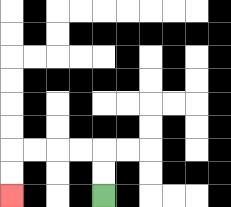{'start': '[4, 8]', 'end': '[0, 8]', 'path_directions': 'U,U,L,L,L,L,D,D', 'path_coordinates': '[[4, 8], [4, 7], [4, 6], [3, 6], [2, 6], [1, 6], [0, 6], [0, 7], [0, 8]]'}